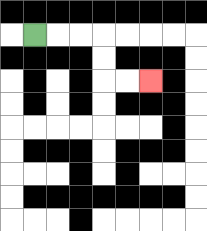{'start': '[1, 1]', 'end': '[6, 3]', 'path_directions': 'R,R,R,D,D,R,R', 'path_coordinates': '[[1, 1], [2, 1], [3, 1], [4, 1], [4, 2], [4, 3], [5, 3], [6, 3]]'}